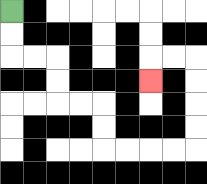{'start': '[0, 0]', 'end': '[6, 3]', 'path_directions': 'D,D,R,R,D,D,R,R,D,D,R,R,R,R,U,U,U,U,L,L,D', 'path_coordinates': '[[0, 0], [0, 1], [0, 2], [1, 2], [2, 2], [2, 3], [2, 4], [3, 4], [4, 4], [4, 5], [4, 6], [5, 6], [6, 6], [7, 6], [8, 6], [8, 5], [8, 4], [8, 3], [8, 2], [7, 2], [6, 2], [6, 3]]'}